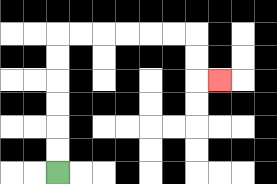{'start': '[2, 7]', 'end': '[9, 3]', 'path_directions': 'U,U,U,U,U,U,R,R,R,R,R,R,D,D,R', 'path_coordinates': '[[2, 7], [2, 6], [2, 5], [2, 4], [2, 3], [2, 2], [2, 1], [3, 1], [4, 1], [5, 1], [6, 1], [7, 1], [8, 1], [8, 2], [8, 3], [9, 3]]'}